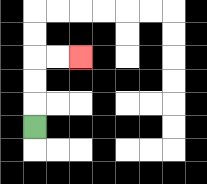{'start': '[1, 5]', 'end': '[3, 2]', 'path_directions': 'U,U,U,R,R', 'path_coordinates': '[[1, 5], [1, 4], [1, 3], [1, 2], [2, 2], [3, 2]]'}